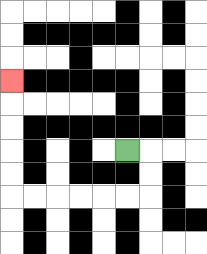{'start': '[5, 6]', 'end': '[0, 3]', 'path_directions': 'R,D,D,L,L,L,L,L,L,U,U,U,U,U', 'path_coordinates': '[[5, 6], [6, 6], [6, 7], [6, 8], [5, 8], [4, 8], [3, 8], [2, 8], [1, 8], [0, 8], [0, 7], [0, 6], [0, 5], [0, 4], [0, 3]]'}